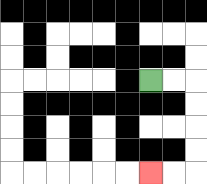{'start': '[6, 3]', 'end': '[6, 7]', 'path_directions': 'R,R,D,D,D,D,L,L', 'path_coordinates': '[[6, 3], [7, 3], [8, 3], [8, 4], [8, 5], [8, 6], [8, 7], [7, 7], [6, 7]]'}